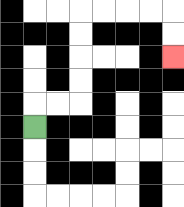{'start': '[1, 5]', 'end': '[7, 2]', 'path_directions': 'U,R,R,U,U,U,U,R,R,R,R,D,D', 'path_coordinates': '[[1, 5], [1, 4], [2, 4], [3, 4], [3, 3], [3, 2], [3, 1], [3, 0], [4, 0], [5, 0], [6, 0], [7, 0], [7, 1], [7, 2]]'}